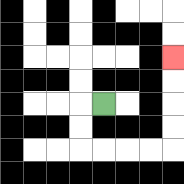{'start': '[4, 4]', 'end': '[7, 2]', 'path_directions': 'L,D,D,R,R,R,R,U,U,U,U', 'path_coordinates': '[[4, 4], [3, 4], [3, 5], [3, 6], [4, 6], [5, 6], [6, 6], [7, 6], [7, 5], [7, 4], [7, 3], [7, 2]]'}